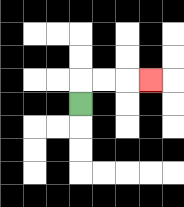{'start': '[3, 4]', 'end': '[6, 3]', 'path_directions': 'U,R,R,R', 'path_coordinates': '[[3, 4], [3, 3], [4, 3], [5, 3], [6, 3]]'}